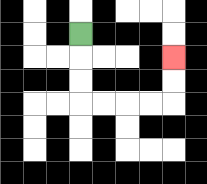{'start': '[3, 1]', 'end': '[7, 2]', 'path_directions': 'D,D,D,R,R,R,R,U,U', 'path_coordinates': '[[3, 1], [3, 2], [3, 3], [3, 4], [4, 4], [5, 4], [6, 4], [7, 4], [7, 3], [7, 2]]'}